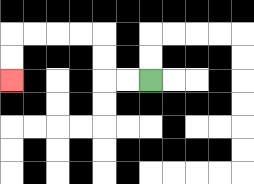{'start': '[6, 3]', 'end': '[0, 3]', 'path_directions': 'L,L,U,U,L,L,L,L,D,D', 'path_coordinates': '[[6, 3], [5, 3], [4, 3], [4, 2], [4, 1], [3, 1], [2, 1], [1, 1], [0, 1], [0, 2], [0, 3]]'}